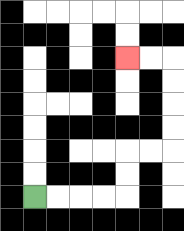{'start': '[1, 8]', 'end': '[5, 2]', 'path_directions': 'R,R,R,R,U,U,R,R,U,U,U,U,L,L', 'path_coordinates': '[[1, 8], [2, 8], [3, 8], [4, 8], [5, 8], [5, 7], [5, 6], [6, 6], [7, 6], [7, 5], [7, 4], [7, 3], [7, 2], [6, 2], [5, 2]]'}